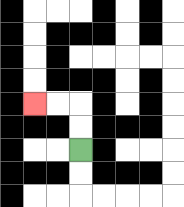{'start': '[3, 6]', 'end': '[1, 4]', 'path_directions': 'U,U,L,L', 'path_coordinates': '[[3, 6], [3, 5], [3, 4], [2, 4], [1, 4]]'}